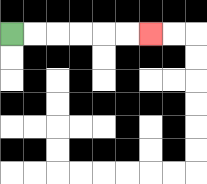{'start': '[0, 1]', 'end': '[6, 1]', 'path_directions': 'R,R,R,R,R,R', 'path_coordinates': '[[0, 1], [1, 1], [2, 1], [3, 1], [4, 1], [5, 1], [6, 1]]'}